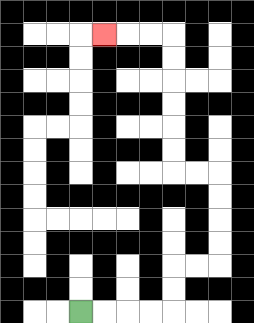{'start': '[3, 13]', 'end': '[4, 1]', 'path_directions': 'R,R,R,R,U,U,R,R,U,U,U,U,L,L,U,U,U,U,U,U,L,L,L', 'path_coordinates': '[[3, 13], [4, 13], [5, 13], [6, 13], [7, 13], [7, 12], [7, 11], [8, 11], [9, 11], [9, 10], [9, 9], [9, 8], [9, 7], [8, 7], [7, 7], [7, 6], [7, 5], [7, 4], [7, 3], [7, 2], [7, 1], [6, 1], [5, 1], [4, 1]]'}